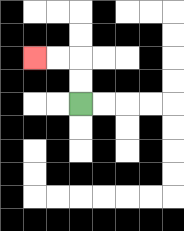{'start': '[3, 4]', 'end': '[1, 2]', 'path_directions': 'U,U,L,L', 'path_coordinates': '[[3, 4], [3, 3], [3, 2], [2, 2], [1, 2]]'}